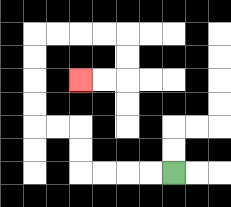{'start': '[7, 7]', 'end': '[3, 3]', 'path_directions': 'L,L,L,L,U,U,L,L,U,U,U,U,R,R,R,R,D,D,L,L', 'path_coordinates': '[[7, 7], [6, 7], [5, 7], [4, 7], [3, 7], [3, 6], [3, 5], [2, 5], [1, 5], [1, 4], [1, 3], [1, 2], [1, 1], [2, 1], [3, 1], [4, 1], [5, 1], [5, 2], [5, 3], [4, 3], [3, 3]]'}